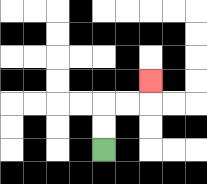{'start': '[4, 6]', 'end': '[6, 3]', 'path_directions': 'U,U,R,R,U', 'path_coordinates': '[[4, 6], [4, 5], [4, 4], [5, 4], [6, 4], [6, 3]]'}